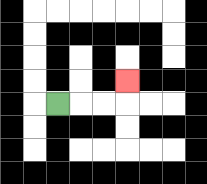{'start': '[2, 4]', 'end': '[5, 3]', 'path_directions': 'R,R,R,U', 'path_coordinates': '[[2, 4], [3, 4], [4, 4], [5, 4], [5, 3]]'}